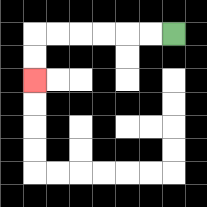{'start': '[7, 1]', 'end': '[1, 3]', 'path_directions': 'L,L,L,L,L,L,D,D', 'path_coordinates': '[[7, 1], [6, 1], [5, 1], [4, 1], [3, 1], [2, 1], [1, 1], [1, 2], [1, 3]]'}